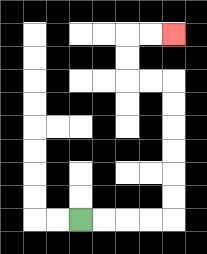{'start': '[3, 9]', 'end': '[7, 1]', 'path_directions': 'R,R,R,R,U,U,U,U,U,U,L,L,U,U,R,R', 'path_coordinates': '[[3, 9], [4, 9], [5, 9], [6, 9], [7, 9], [7, 8], [7, 7], [7, 6], [7, 5], [7, 4], [7, 3], [6, 3], [5, 3], [5, 2], [5, 1], [6, 1], [7, 1]]'}